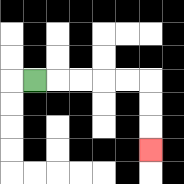{'start': '[1, 3]', 'end': '[6, 6]', 'path_directions': 'R,R,R,R,R,D,D,D', 'path_coordinates': '[[1, 3], [2, 3], [3, 3], [4, 3], [5, 3], [6, 3], [6, 4], [6, 5], [6, 6]]'}